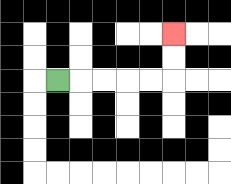{'start': '[2, 3]', 'end': '[7, 1]', 'path_directions': 'R,R,R,R,R,U,U', 'path_coordinates': '[[2, 3], [3, 3], [4, 3], [5, 3], [6, 3], [7, 3], [7, 2], [7, 1]]'}